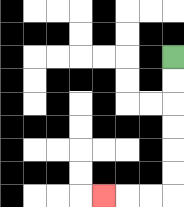{'start': '[7, 2]', 'end': '[4, 8]', 'path_directions': 'D,D,D,D,D,D,L,L,L', 'path_coordinates': '[[7, 2], [7, 3], [7, 4], [7, 5], [7, 6], [7, 7], [7, 8], [6, 8], [5, 8], [4, 8]]'}